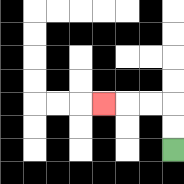{'start': '[7, 6]', 'end': '[4, 4]', 'path_directions': 'U,U,L,L,L', 'path_coordinates': '[[7, 6], [7, 5], [7, 4], [6, 4], [5, 4], [4, 4]]'}